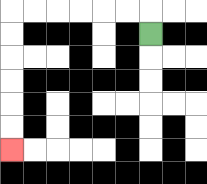{'start': '[6, 1]', 'end': '[0, 6]', 'path_directions': 'U,L,L,L,L,L,L,D,D,D,D,D,D', 'path_coordinates': '[[6, 1], [6, 0], [5, 0], [4, 0], [3, 0], [2, 0], [1, 0], [0, 0], [0, 1], [0, 2], [0, 3], [0, 4], [0, 5], [0, 6]]'}